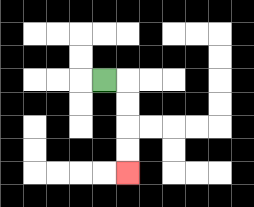{'start': '[4, 3]', 'end': '[5, 7]', 'path_directions': 'R,D,D,D,D', 'path_coordinates': '[[4, 3], [5, 3], [5, 4], [5, 5], [5, 6], [5, 7]]'}